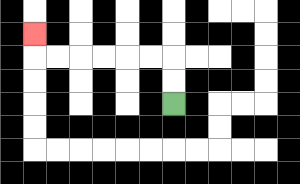{'start': '[7, 4]', 'end': '[1, 1]', 'path_directions': 'U,U,L,L,L,L,L,L,U', 'path_coordinates': '[[7, 4], [7, 3], [7, 2], [6, 2], [5, 2], [4, 2], [3, 2], [2, 2], [1, 2], [1, 1]]'}